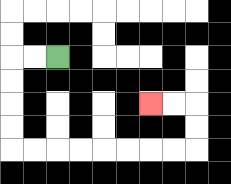{'start': '[2, 2]', 'end': '[6, 4]', 'path_directions': 'L,L,D,D,D,D,R,R,R,R,R,R,R,R,U,U,L,L', 'path_coordinates': '[[2, 2], [1, 2], [0, 2], [0, 3], [0, 4], [0, 5], [0, 6], [1, 6], [2, 6], [3, 6], [4, 6], [5, 6], [6, 6], [7, 6], [8, 6], [8, 5], [8, 4], [7, 4], [6, 4]]'}